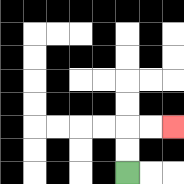{'start': '[5, 7]', 'end': '[7, 5]', 'path_directions': 'U,U,R,R', 'path_coordinates': '[[5, 7], [5, 6], [5, 5], [6, 5], [7, 5]]'}